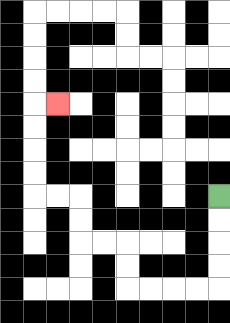{'start': '[9, 8]', 'end': '[2, 4]', 'path_directions': 'D,D,D,D,L,L,L,L,U,U,L,L,U,U,L,L,U,U,U,U,R', 'path_coordinates': '[[9, 8], [9, 9], [9, 10], [9, 11], [9, 12], [8, 12], [7, 12], [6, 12], [5, 12], [5, 11], [5, 10], [4, 10], [3, 10], [3, 9], [3, 8], [2, 8], [1, 8], [1, 7], [1, 6], [1, 5], [1, 4], [2, 4]]'}